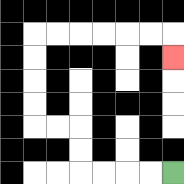{'start': '[7, 7]', 'end': '[7, 2]', 'path_directions': 'L,L,L,L,U,U,L,L,U,U,U,U,R,R,R,R,R,R,D', 'path_coordinates': '[[7, 7], [6, 7], [5, 7], [4, 7], [3, 7], [3, 6], [3, 5], [2, 5], [1, 5], [1, 4], [1, 3], [1, 2], [1, 1], [2, 1], [3, 1], [4, 1], [5, 1], [6, 1], [7, 1], [7, 2]]'}